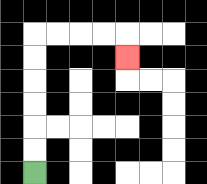{'start': '[1, 7]', 'end': '[5, 2]', 'path_directions': 'U,U,U,U,U,U,R,R,R,R,D', 'path_coordinates': '[[1, 7], [1, 6], [1, 5], [1, 4], [1, 3], [1, 2], [1, 1], [2, 1], [3, 1], [4, 1], [5, 1], [5, 2]]'}